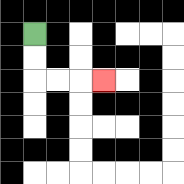{'start': '[1, 1]', 'end': '[4, 3]', 'path_directions': 'D,D,R,R,R', 'path_coordinates': '[[1, 1], [1, 2], [1, 3], [2, 3], [3, 3], [4, 3]]'}